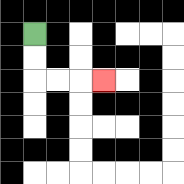{'start': '[1, 1]', 'end': '[4, 3]', 'path_directions': 'D,D,R,R,R', 'path_coordinates': '[[1, 1], [1, 2], [1, 3], [2, 3], [3, 3], [4, 3]]'}